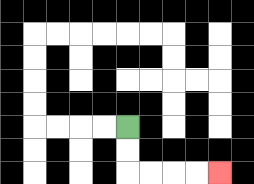{'start': '[5, 5]', 'end': '[9, 7]', 'path_directions': 'D,D,R,R,R,R', 'path_coordinates': '[[5, 5], [5, 6], [5, 7], [6, 7], [7, 7], [8, 7], [9, 7]]'}